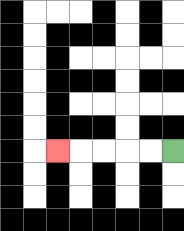{'start': '[7, 6]', 'end': '[2, 6]', 'path_directions': 'L,L,L,L,L', 'path_coordinates': '[[7, 6], [6, 6], [5, 6], [4, 6], [3, 6], [2, 6]]'}